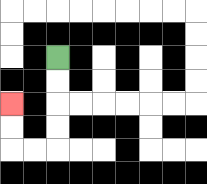{'start': '[2, 2]', 'end': '[0, 4]', 'path_directions': 'D,D,D,D,L,L,U,U', 'path_coordinates': '[[2, 2], [2, 3], [2, 4], [2, 5], [2, 6], [1, 6], [0, 6], [0, 5], [0, 4]]'}